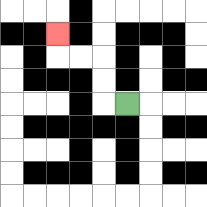{'start': '[5, 4]', 'end': '[2, 1]', 'path_directions': 'L,U,U,L,L,U', 'path_coordinates': '[[5, 4], [4, 4], [4, 3], [4, 2], [3, 2], [2, 2], [2, 1]]'}